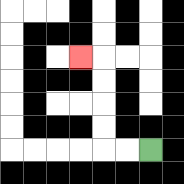{'start': '[6, 6]', 'end': '[3, 2]', 'path_directions': 'L,L,U,U,U,U,L', 'path_coordinates': '[[6, 6], [5, 6], [4, 6], [4, 5], [4, 4], [4, 3], [4, 2], [3, 2]]'}